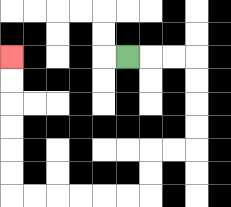{'start': '[5, 2]', 'end': '[0, 2]', 'path_directions': 'R,R,R,D,D,D,D,L,L,D,D,L,L,L,L,L,L,U,U,U,U,U,U', 'path_coordinates': '[[5, 2], [6, 2], [7, 2], [8, 2], [8, 3], [8, 4], [8, 5], [8, 6], [7, 6], [6, 6], [6, 7], [6, 8], [5, 8], [4, 8], [3, 8], [2, 8], [1, 8], [0, 8], [0, 7], [0, 6], [0, 5], [0, 4], [0, 3], [0, 2]]'}